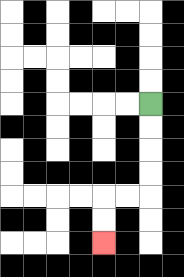{'start': '[6, 4]', 'end': '[4, 10]', 'path_directions': 'D,D,D,D,L,L,D,D', 'path_coordinates': '[[6, 4], [6, 5], [6, 6], [6, 7], [6, 8], [5, 8], [4, 8], [4, 9], [4, 10]]'}